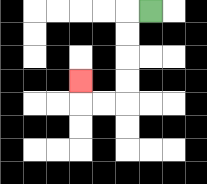{'start': '[6, 0]', 'end': '[3, 3]', 'path_directions': 'L,D,D,D,D,L,L,U', 'path_coordinates': '[[6, 0], [5, 0], [5, 1], [5, 2], [5, 3], [5, 4], [4, 4], [3, 4], [3, 3]]'}